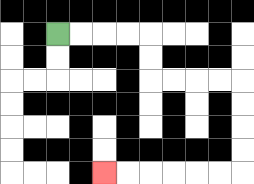{'start': '[2, 1]', 'end': '[4, 7]', 'path_directions': 'R,R,R,R,D,D,R,R,R,R,D,D,D,D,L,L,L,L,L,L', 'path_coordinates': '[[2, 1], [3, 1], [4, 1], [5, 1], [6, 1], [6, 2], [6, 3], [7, 3], [8, 3], [9, 3], [10, 3], [10, 4], [10, 5], [10, 6], [10, 7], [9, 7], [8, 7], [7, 7], [6, 7], [5, 7], [4, 7]]'}